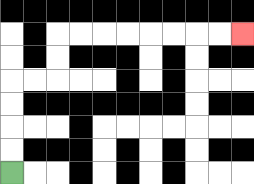{'start': '[0, 7]', 'end': '[10, 1]', 'path_directions': 'U,U,U,U,R,R,U,U,R,R,R,R,R,R,R,R', 'path_coordinates': '[[0, 7], [0, 6], [0, 5], [0, 4], [0, 3], [1, 3], [2, 3], [2, 2], [2, 1], [3, 1], [4, 1], [5, 1], [6, 1], [7, 1], [8, 1], [9, 1], [10, 1]]'}